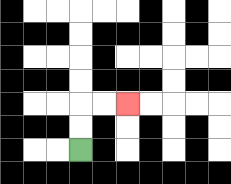{'start': '[3, 6]', 'end': '[5, 4]', 'path_directions': 'U,U,R,R', 'path_coordinates': '[[3, 6], [3, 5], [3, 4], [4, 4], [5, 4]]'}